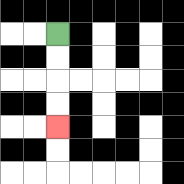{'start': '[2, 1]', 'end': '[2, 5]', 'path_directions': 'D,D,D,D', 'path_coordinates': '[[2, 1], [2, 2], [2, 3], [2, 4], [2, 5]]'}